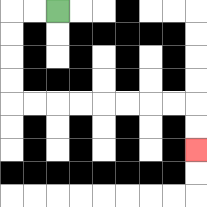{'start': '[2, 0]', 'end': '[8, 6]', 'path_directions': 'L,L,D,D,D,D,R,R,R,R,R,R,R,R,D,D', 'path_coordinates': '[[2, 0], [1, 0], [0, 0], [0, 1], [0, 2], [0, 3], [0, 4], [1, 4], [2, 4], [3, 4], [4, 4], [5, 4], [6, 4], [7, 4], [8, 4], [8, 5], [8, 6]]'}